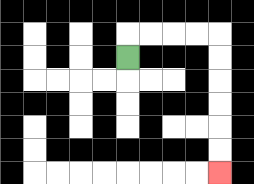{'start': '[5, 2]', 'end': '[9, 7]', 'path_directions': 'U,R,R,R,R,D,D,D,D,D,D', 'path_coordinates': '[[5, 2], [5, 1], [6, 1], [7, 1], [8, 1], [9, 1], [9, 2], [9, 3], [9, 4], [9, 5], [9, 6], [9, 7]]'}